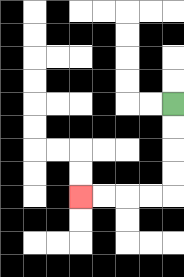{'start': '[7, 4]', 'end': '[3, 8]', 'path_directions': 'D,D,D,D,L,L,L,L', 'path_coordinates': '[[7, 4], [7, 5], [7, 6], [7, 7], [7, 8], [6, 8], [5, 8], [4, 8], [3, 8]]'}